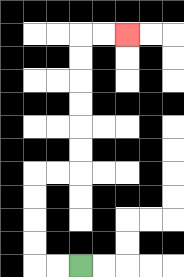{'start': '[3, 11]', 'end': '[5, 1]', 'path_directions': 'L,L,U,U,U,U,R,R,U,U,U,U,U,U,R,R', 'path_coordinates': '[[3, 11], [2, 11], [1, 11], [1, 10], [1, 9], [1, 8], [1, 7], [2, 7], [3, 7], [3, 6], [3, 5], [3, 4], [3, 3], [3, 2], [3, 1], [4, 1], [5, 1]]'}